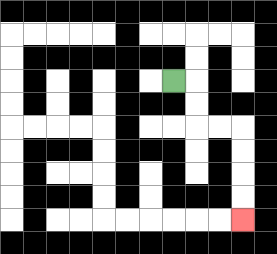{'start': '[7, 3]', 'end': '[10, 9]', 'path_directions': 'R,D,D,R,R,D,D,D,D', 'path_coordinates': '[[7, 3], [8, 3], [8, 4], [8, 5], [9, 5], [10, 5], [10, 6], [10, 7], [10, 8], [10, 9]]'}